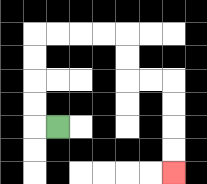{'start': '[2, 5]', 'end': '[7, 7]', 'path_directions': 'L,U,U,U,U,R,R,R,R,D,D,R,R,D,D,D,D', 'path_coordinates': '[[2, 5], [1, 5], [1, 4], [1, 3], [1, 2], [1, 1], [2, 1], [3, 1], [4, 1], [5, 1], [5, 2], [5, 3], [6, 3], [7, 3], [7, 4], [7, 5], [7, 6], [7, 7]]'}